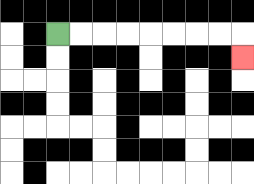{'start': '[2, 1]', 'end': '[10, 2]', 'path_directions': 'R,R,R,R,R,R,R,R,D', 'path_coordinates': '[[2, 1], [3, 1], [4, 1], [5, 1], [6, 1], [7, 1], [8, 1], [9, 1], [10, 1], [10, 2]]'}